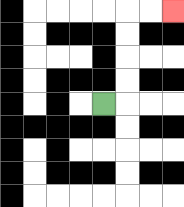{'start': '[4, 4]', 'end': '[7, 0]', 'path_directions': 'R,U,U,U,U,R,R', 'path_coordinates': '[[4, 4], [5, 4], [5, 3], [5, 2], [5, 1], [5, 0], [6, 0], [7, 0]]'}